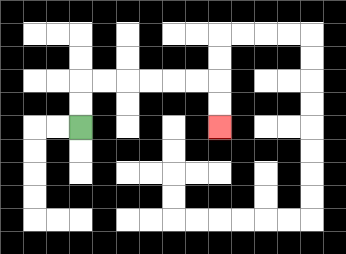{'start': '[3, 5]', 'end': '[9, 5]', 'path_directions': 'U,U,R,R,R,R,R,R,D,D', 'path_coordinates': '[[3, 5], [3, 4], [3, 3], [4, 3], [5, 3], [6, 3], [7, 3], [8, 3], [9, 3], [9, 4], [9, 5]]'}